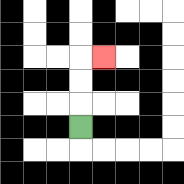{'start': '[3, 5]', 'end': '[4, 2]', 'path_directions': 'U,U,U,R', 'path_coordinates': '[[3, 5], [3, 4], [3, 3], [3, 2], [4, 2]]'}